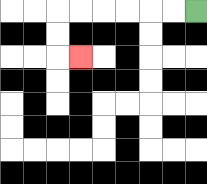{'start': '[8, 0]', 'end': '[3, 2]', 'path_directions': 'L,L,L,L,L,L,D,D,R', 'path_coordinates': '[[8, 0], [7, 0], [6, 0], [5, 0], [4, 0], [3, 0], [2, 0], [2, 1], [2, 2], [3, 2]]'}